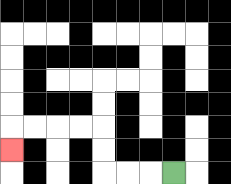{'start': '[7, 7]', 'end': '[0, 6]', 'path_directions': 'L,L,L,U,U,L,L,L,L,D', 'path_coordinates': '[[7, 7], [6, 7], [5, 7], [4, 7], [4, 6], [4, 5], [3, 5], [2, 5], [1, 5], [0, 5], [0, 6]]'}